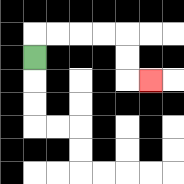{'start': '[1, 2]', 'end': '[6, 3]', 'path_directions': 'U,R,R,R,R,D,D,R', 'path_coordinates': '[[1, 2], [1, 1], [2, 1], [3, 1], [4, 1], [5, 1], [5, 2], [5, 3], [6, 3]]'}